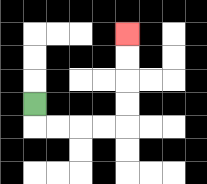{'start': '[1, 4]', 'end': '[5, 1]', 'path_directions': 'D,R,R,R,R,U,U,U,U', 'path_coordinates': '[[1, 4], [1, 5], [2, 5], [3, 5], [4, 5], [5, 5], [5, 4], [5, 3], [5, 2], [5, 1]]'}